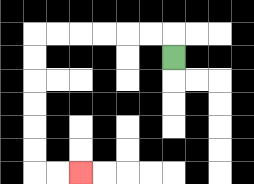{'start': '[7, 2]', 'end': '[3, 7]', 'path_directions': 'U,L,L,L,L,L,L,D,D,D,D,D,D,R,R', 'path_coordinates': '[[7, 2], [7, 1], [6, 1], [5, 1], [4, 1], [3, 1], [2, 1], [1, 1], [1, 2], [1, 3], [1, 4], [1, 5], [1, 6], [1, 7], [2, 7], [3, 7]]'}